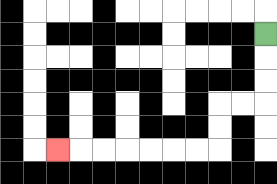{'start': '[11, 1]', 'end': '[2, 6]', 'path_directions': 'D,D,D,L,L,D,D,L,L,L,L,L,L,L', 'path_coordinates': '[[11, 1], [11, 2], [11, 3], [11, 4], [10, 4], [9, 4], [9, 5], [9, 6], [8, 6], [7, 6], [6, 6], [5, 6], [4, 6], [3, 6], [2, 6]]'}